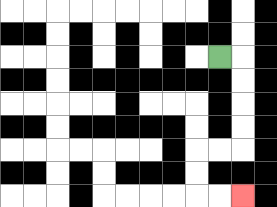{'start': '[9, 2]', 'end': '[10, 8]', 'path_directions': 'R,D,D,D,D,L,L,D,D,R,R', 'path_coordinates': '[[9, 2], [10, 2], [10, 3], [10, 4], [10, 5], [10, 6], [9, 6], [8, 6], [8, 7], [8, 8], [9, 8], [10, 8]]'}